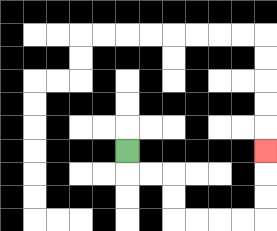{'start': '[5, 6]', 'end': '[11, 6]', 'path_directions': 'D,R,R,D,D,R,R,R,R,U,U,U', 'path_coordinates': '[[5, 6], [5, 7], [6, 7], [7, 7], [7, 8], [7, 9], [8, 9], [9, 9], [10, 9], [11, 9], [11, 8], [11, 7], [11, 6]]'}